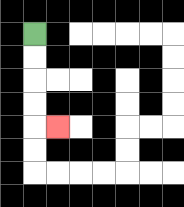{'start': '[1, 1]', 'end': '[2, 5]', 'path_directions': 'D,D,D,D,R', 'path_coordinates': '[[1, 1], [1, 2], [1, 3], [1, 4], [1, 5], [2, 5]]'}